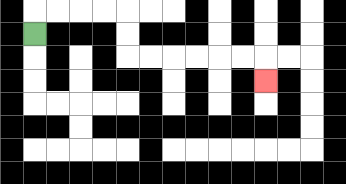{'start': '[1, 1]', 'end': '[11, 3]', 'path_directions': 'U,R,R,R,R,D,D,R,R,R,R,R,R,D', 'path_coordinates': '[[1, 1], [1, 0], [2, 0], [3, 0], [4, 0], [5, 0], [5, 1], [5, 2], [6, 2], [7, 2], [8, 2], [9, 2], [10, 2], [11, 2], [11, 3]]'}